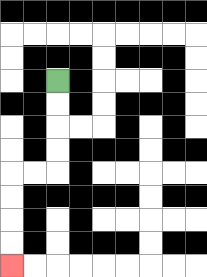{'start': '[2, 3]', 'end': '[0, 11]', 'path_directions': 'D,D,D,D,L,L,D,D,D,D', 'path_coordinates': '[[2, 3], [2, 4], [2, 5], [2, 6], [2, 7], [1, 7], [0, 7], [0, 8], [0, 9], [0, 10], [0, 11]]'}